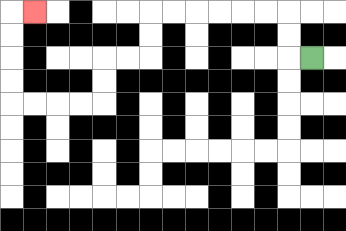{'start': '[13, 2]', 'end': '[1, 0]', 'path_directions': 'L,U,U,L,L,L,L,L,L,D,D,L,L,D,D,L,L,L,L,U,U,U,U,R', 'path_coordinates': '[[13, 2], [12, 2], [12, 1], [12, 0], [11, 0], [10, 0], [9, 0], [8, 0], [7, 0], [6, 0], [6, 1], [6, 2], [5, 2], [4, 2], [4, 3], [4, 4], [3, 4], [2, 4], [1, 4], [0, 4], [0, 3], [0, 2], [0, 1], [0, 0], [1, 0]]'}